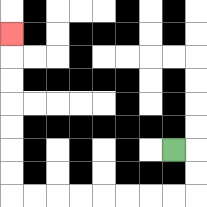{'start': '[7, 6]', 'end': '[0, 1]', 'path_directions': 'R,D,D,L,L,L,L,L,L,L,L,U,U,U,U,U,U,U', 'path_coordinates': '[[7, 6], [8, 6], [8, 7], [8, 8], [7, 8], [6, 8], [5, 8], [4, 8], [3, 8], [2, 8], [1, 8], [0, 8], [0, 7], [0, 6], [0, 5], [0, 4], [0, 3], [0, 2], [0, 1]]'}